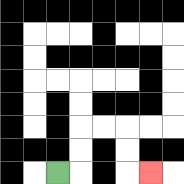{'start': '[2, 7]', 'end': '[6, 7]', 'path_directions': 'R,U,U,R,R,D,D,R', 'path_coordinates': '[[2, 7], [3, 7], [3, 6], [3, 5], [4, 5], [5, 5], [5, 6], [5, 7], [6, 7]]'}